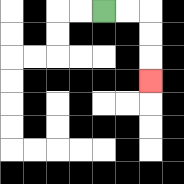{'start': '[4, 0]', 'end': '[6, 3]', 'path_directions': 'R,R,D,D,D', 'path_coordinates': '[[4, 0], [5, 0], [6, 0], [6, 1], [6, 2], [6, 3]]'}